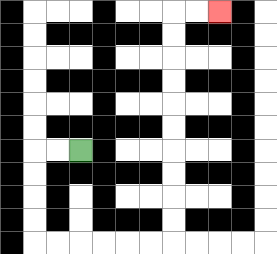{'start': '[3, 6]', 'end': '[9, 0]', 'path_directions': 'L,L,D,D,D,D,R,R,R,R,R,R,U,U,U,U,U,U,U,U,U,U,R,R', 'path_coordinates': '[[3, 6], [2, 6], [1, 6], [1, 7], [1, 8], [1, 9], [1, 10], [2, 10], [3, 10], [4, 10], [5, 10], [6, 10], [7, 10], [7, 9], [7, 8], [7, 7], [7, 6], [7, 5], [7, 4], [7, 3], [7, 2], [7, 1], [7, 0], [8, 0], [9, 0]]'}